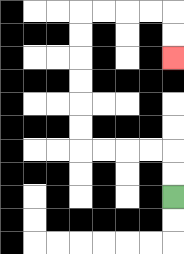{'start': '[7, 8]', 'end': '[7, 2]', 'path_directions': 'U,U,L,L,L,L,U,U,U,U,U,U,R,R,R,R,D,D', 'path_coordinates': '[[7, 8], [7, 7], [7, 6], [6, 6], [5, 6], [4, 6], [3, 6], [3, 5], [3, 4], [3, 3], [3, 2], [3, 1], [3, 0], [4, 0], [5, 0], [6, 0], [7, 0], [7, 1], [7, 2]]'}